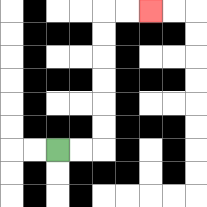{'start': '[2, 6]', 'end': '[6, 0]', 'path_directions': 'R,R,U,U,U,U,U,U,R,R', 'path_coordinates': '[[2, 6], [3, 6], [4, 6], [4, 5], [4, 4], [4, 3], [4, 2], [4, 1], [4, 0], [5, 0], [6, 0]]'}